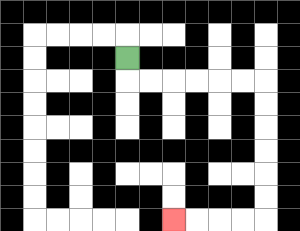{'start': '[5, 2]', 'end': '[7, 9]', 'path_directions': 'D,R,R,R,R,R,R,D,D,D,D,D,D,L,L,L,L', 'path_coordinates': '[[5, 2], [5, 3], [6, 3], [7, 3], [8, 3], [9, 3], [10, 3], [11, 3], [11, 4], [11, 5], [11, 6], [11, 7], [11, 8], [11, 9], [10, 9], [9, 9], [8, 9], [7, 9]]'}